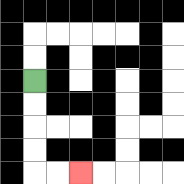{'start': '[1, 3]', 'end': '[3, 7]', 'path_directions': 'D,D,D,D,R,R', 'path_coordinates': '[[1, 3], [1, 4], [1, 5], [1, 6], [1, 7], [2, 7], [3, 7]]'}